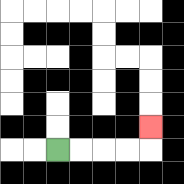{'start': '[2, 6]', 'end': '[6, 5]', 'path_directions': 'R,R,R,R,U', 'path_coordinates': '[[2, 6], [3, 6], [4, 6], [5, 6], [6, 6], [6, 5]]'}